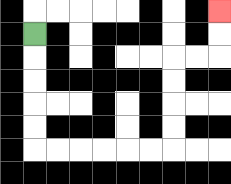{'start': '[1, 1]', 'end': '[9, 0]', 'path_directions': 'D,D,D,D,D,R,R,R,R,R,R,U,U,U,U,R,R,U,U', 'path_coordinates': '[[1, 1], [1, 2], [1, 3], [1, 4], [1, 5], [1, 6], [2, 6], [3, 6], [4, 6], [5, 6], [6, 6], [7, 6], [7, 5], [7, 4], [7, 3], [7, 2], [8, 2], [9, 2], [9, 1], [9, 0]]'}